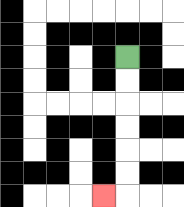{'start': '[5, 2]', 'end': '[4, 8]', 'path_directions': 'D,D,D,D,D,D,L', 'path_coordinates': '[[5, 2], [5, 3], [5, 4], [5, 5], [5, 6], [5, 7], [5, 8], [4, 8]]'}